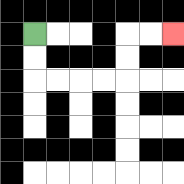{'start': '[1, 1]', 'end': '[7, 1]', 'path_directions': 'D,D,R,R,R,R,U,U,R,R', 'path_coordinates': '[[1, 1], [1, 2], [1, 3], [2, 3], [3, 3], [4, 3], [5, 3], [5, 2], [5, 1], [6, 1], [7, 1]]'}